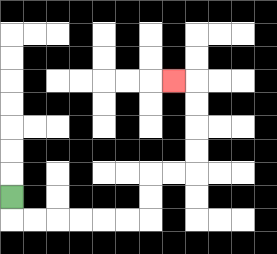{'start': '[0, 8]', 'end': '[7, 3]', 'path_directions': 'D,R,R,R,R,R,R,U,U,R,R,U,U,U,U,L', 'path_coordinates': '[[0, 8], [0, 9], [1, 9], [2, 9], [3, 9], [4, 9], [5, 9], [6, 9], [6, 8], [6, 7], [7, 7], [8, 7], [8, 6], [8, 5], [8, 4], [8, 3], [7, 3]]'}